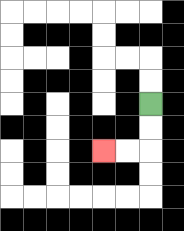{'start': '[6, 4]', 'end': '[4, 6]', 'path_directions': 'D,D,L,L', 'path_coordinates': '[[6, 4], [6, 5], [6, 6], [5, 6], [4, 6]]'}